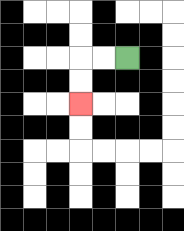{'start': '[5, 2]', 'end': '[3, 4]', 'path_directions': 'L,L,D,D', 'path_coordinates': '[[5, 2], [4, 2], [3, 2], [3, 3], [3, 4]]'}